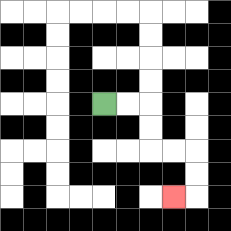{'start': '[4, 4]', 'end': '[7, 8]', 'path_directions': 'R,R,D,D,R,R,D,D,L', 'path_coordinates': '[[4, 4], [5, 4], [6, 4], [6, 5], [6, 6], [7, 6], [8, 6], [8, 7], [8, 8], [7, 8]]'}